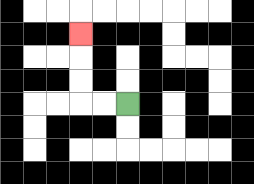{'start': '[5, 4]', 'end': '[3, 1]', 'path_directions': 'L,L,U,U,U', 'path_coordinates': '[[5, 4], [4, 4], [3, 4], [3, 3], [3, 2], [3, 1]]'}